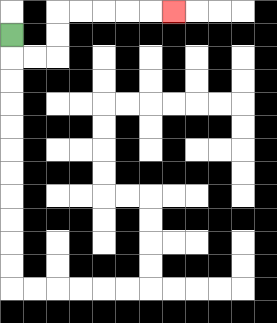{'start': '[0, 1]', 'end': '[7, 0]', 'path_directions': 'D,R,R,U,U,R,R,R,R,R', 'path_coordinates': '[[0, 1], [0, 2], [1, 2], [2, 2], [2, 1], [2, 0], [3, 0], [4, 0], [5, 0], [6, 0], [7, 0]]'}